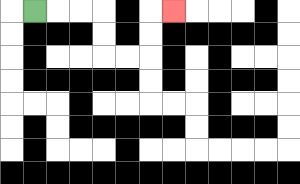{'start': '[1, 0]', 'end': '[7, 0]', 'path_directions': 'R,R,R,D,D,R,R,U,U,R', 'path_coordinates': '[[1, 0], [2, 0], [3, 0], [4, 0], [4, 1], [4, 2], [5, 2], [6, 2], [6, 1], [6, 0], [7, 0]]'}